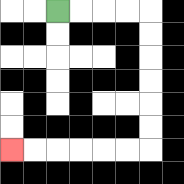{'start': '[2, 0]', 'end': '[0, 6]', 'path_directions': 'R,R,R,R,D,D,D,D,D,D,L,L,L,L,L,L', 'path_coordinates': '[[2, 0], [3, 0], [4, 0], [5, 0], [6, 0], [6, 1], [6, 2], [6, 3], [6, 4], [6, 5], [6, 6], [5, 6], [4, 6], [3, 6], [2, 6], [1, 6], [0, 6]]'}